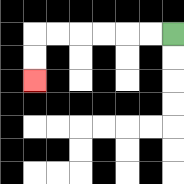{'start': '[7, 1]', 'end': '[1, 3]', 'path_directions': 'L,L,L,L,L,L,D,D', 'path_coordinates': '[[7, 1], [6, 1], [5, 1], [4, 1], [3, 1], [2, 1], [1, 1], [1, 2], [1, 3]]'}